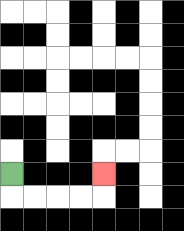{'start': '[0, 7]', 'end': '[4, 7]', 'path_directions': 'D,R,R,R,R,U', 'path_coordinates': '[[0, 7], [0, 8], [1, 8], [2, 8], [3, 8], [4, 8], [4, 7]]'}